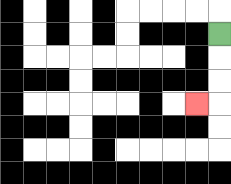{'start': '[9, 1]', 'end': '[8, 4]', 'path_directions': 'D,D,D,L', 'path_coordinates': '[[9, 1], [9, 2], [9, 3], [9, 4], [8, 4]]'}